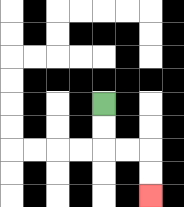{'start': '[4, 4]', 'end': '[6, 8]', 'path_directions': 'D,D,R,R,D,D', 'path_coordinates': '[[4, 4], [4, 5], [4, 6], [5, 6], [6, 6], [6, 7], [6, 8]]'}